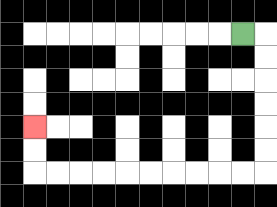{'start': '[10, 1]', 'end': '[1, 5]', 'path_directions': 'R,D,D,D,D,D,D,L,L,L,L,L,L,L,L,L,L,U,U', 'path_coordinates': '[[10, 1], [11, 1], [11, 2], [11, 3], [11, 4], [11, 5], [11, 6], [11, 7], [10, 7], [9, 7], [8, 7], [7, 7], [6, 7], [5, 7], [4, 7], [3, 7], [2, 7], [1, 7], [1, 6], [1, 5]]'}